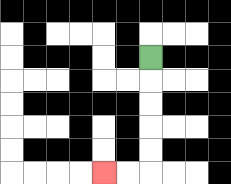{'start': '[6, 2]', 'end': '[4, 7]', 'path_directions': 'D,D,D,D,D,L,L', 'path_coordinates': '[[6, 2], [6, 3], [6, 4], [6, 5], [6, 6], [6, 7], [5, 7], [4, 7]]'}